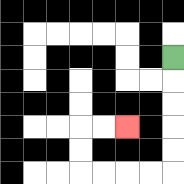{'start': '[7, 2]', 'end': '[5, 5]', 'path_directions': 'D,D,D,D,D,L,L,L,L,U,U,R,R', 'path_coordinates': '[[7, 2], [7, 3], [7, 4], [7, 5], [7, 6], [7, 7], [6, 7], [5, 7], [4, 7], [3, 7], [3, 6], [3, 5], [4, 5], [5, 5]]'}